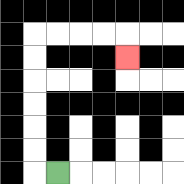{'start': '[2, 7]', 'end': '[5, 2]', 'path_directions': 'L,U,U,U,U,U,U,R,R,R,R,D', 'path_coordinates': '[[2, 7], [1, 7], [1, 6], [1, 5], [1, 4], [1, 3], [1, 2], [1, 1], [2, 1], [3, 1], [4, 1], [5, 1], [5, 2]]'}